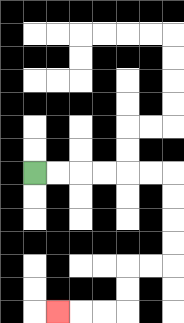{'start': '[1, 7]', 'end': '[2, 13]', 'path_directions': 'R,R,R,R,R,R,D,D,D,D,L,L,D,D,L,L,L', 'path_coordinates': '[[1, 7], [2, 7], [3, 7], [4, 7], [5, 7], [6, 7], [7, 7], [7, 8], [7, 9], [7, 10], [7, 11], [6, 11], [5, 11], [5, 12], [5, 13], [4, 13], [3, 13], [2, 13]]'}